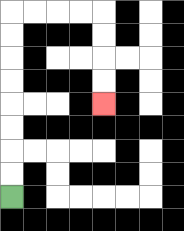{'start': '[0, 8]', 'end': '[4, 4]', 'path_directions': 'U,U,U,U,U,U,U,U,R,R,R,R,D,D,D,D', 'path_coordinates': '[[0, 8], [0, 7], [0, 6], [0, 5], [0, 4], [0, 3], [0, 2], [0, 1], [0, 0], [1, 0], [2, 0], [3, 0], [4, 0], [4, 1], [4, 2], [4, 3], [4, 4]]'}